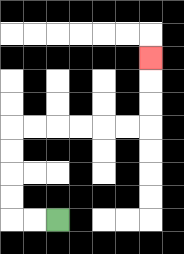{'start': '[2, 9]', 'end': '[6, 2]', 'path_directions': 'L,L,U,U,U,U,R,R,R,R,R,R,U,U,U', 'path_coordinates': '[[2, 9], [1, 9], [0, 9], [0, 8], [0, 7], [0, 6], [0, 5], [1, 5], [2, 5], [3, 5], [4, 5], [5, 5], [6, 5], [6, 4], [6, 3], [6, 2]]'}